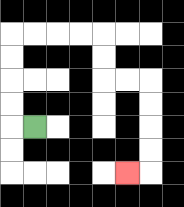{'start': '[1, 5]', 'end': '[5, 7]', 'path_directions': 'L,U,U,U,U,R,R,R,R,D,D,R,R,D,D,D,D,L', 'path_coordinates': '[[1, 5], [0, 5], [0, 4], [0, 3], [0, 2], [0, 1], [1, 1], [2, 1], [3, 1], [4, 1], [4, 2], [4, 3], [5, 3], [6, 3], [6, 4], [6, 5], [6, 6], [6, 7], [5, 7]]'}